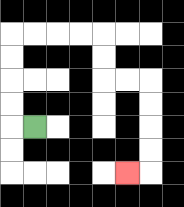{'start': '[1, 5]', 'end': '[5, 7]', 'path_directions': 'L,U,U,U,U,R,R,R,R,D,D,R,R,D,D,D,D,L', 'path_coordinates': '[[1, 5], [0, 5], [0, 4], [0, 3], [0, 2], [0, 1], [1, 1], [2, 1], [3, 1], [4, 1], [4, 2], [4, 3], [5, 3], [6, 3], [6, 4], [6, 5], [6, 6], [6, 7], [5, 7]]'}